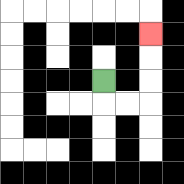{'start': '[4, 3]', 'end': '[6, 1]', 'path_directions': 'D,R,R,U,U,U', 'path_coordinates': '[[4, 3], [4, 4], [5, 4], [6, 4], [6, 3], [6, 2], [6, 1]]'}